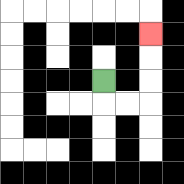{'start': '[4, 3]', 'end': '[6, 1]', 'path_directions': 'D,R,R,U,U,U', 'path_coordinates': '[[4, 3], [4, 4], [5, 4], [6, 4], [6, 3], [6, 2], [6, 1]]'}